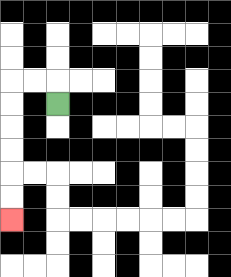{'start': '[2, 4]', 'end': '[0, 9]', 'path_directions': 'U,L,L,D,D,D,D,D,D', 'path_coordinates': '[[2, 4], [2, 3], [1, 3], [0, 3], [0, 4], [0, 5], [0, 6], [0, 7], [0, 8], [0, 9]]'}